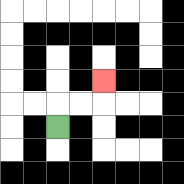{'start': '[2, 5]', 'end': '[4, 3]', 'path_directions': 'U,R,R,U', 'path_coordinates': '[[2, 5], [2, 4], [3, 4], [4, 4], [4, 3]]'}